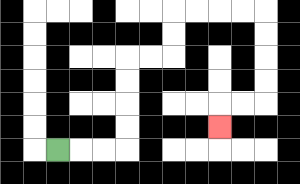{'start': '[2, 6]', 'end': '[9, 5]', 'path_directions': 'R,R,R,U,U,U,U,R,R,U,U,R,R,R,R,D,D,D,D,L,L,D', 'path_coordinates': '[[2, 6], [3, 6], [4, 6], [5, 6], [5, 5], [5, 4], [5, 3], [5, 2], [6, 2], [7, 2], [7, 1], [7, 0], [8, 0], [9, 0], [10, 0], [11, 0], [11, 1], [11, 2], [11, 3], [11, 4], [10, 4], [9, 4], [9, 5]]'}